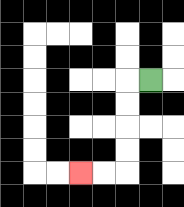{'start': '[6, 3]', 'end': '[3, 7]', 'path_directions': 'L,D,D,D,D,L,L', 'path_coordinates': '[[6, 3], [5, 3], [5, 4], [5, 5], [5, 6], [5, 7], [4, 7], [3, 7]]'}